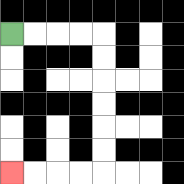{'start': '[0, 1]', 'end': '[0, 7]', 'path_directions': 'R,R,R,R,D,D,D,D,D,D,L,L,L,L', 'path_coordinates': '[[0, 1], [1, 1], [2, 1], [3, 1], [4, 1], [4, 2], [4, 3], [4, 4], [4, 5], [4, 6], [4, 7], [3, 7], [2, 7], [1, 7], [0, 7]]'}